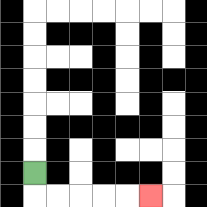{'start': '[1, 7]', 'end': '[6, 8]', 'path_directions': 'D,R,R,R,R,R', 'path_coordinates': '[[1, 7], [1, 8], [2, 8], [3, 8], [4, 8], [5, 8], [6, 8]]'}